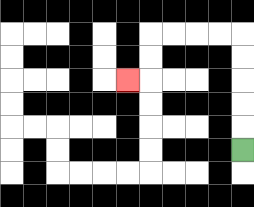{'start': '[10, 6]', 'end': '[5, 3]', 'path_directions': 'U,U,U,U,U,L,L,L,L,D,D,L', 'path_coordinates': '[[10, 6], [10, 5], [10, 4], [10, 3], [10, 2], [10, 1], [9, 1], [8, 1], [7, 1], [6, 1], [6, 2], [6, 3], [5, 3]]'}